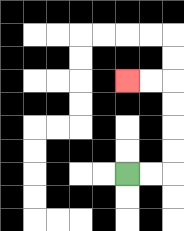{'start': '[5, 7]', 'end': '[5, 3]', 'path_directions': 'R,R,U,U,U,U,L,L', 'path_coordinates': '[[5, 7], [6, 7], [7, 7], [7, 6], [7, 5], [7, 4], [7, 3], [6, 3], [5, 3]]'}